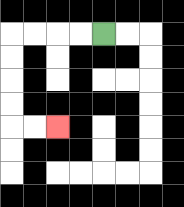{'start': '[4, 1]', 'end': '[2, 5]', 'path_directions': 'L,L,L,L,D,D,D,D,R,R', 'path_coordinates': '[[4, 1], [3, 1], [2, 1], [1, 1], [0, 1], [0, 2], [0, 3], [0, 4], [0, 5], [1, 5], [2, 5]]'}